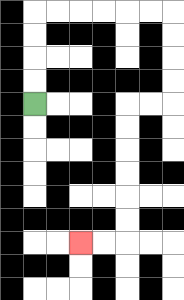{'start': '[1, 4]', 'end': '[3, 10]', 'path_directions': 'U,U,U,U,R,R,R,R,R,R,D,D,D,D,L,L,D,D,D,D,D,D,L,L', 'path_coordinates': '[[1, 4], [1, 3], [1, 2], [1, 1], [1, 0], [2, 0], [3, 0], [4, 0], [5, 0], [6, 0], [7, 0], [7, 1], [7, 2], [7, 3], [7, 4], [6, 4], [5, 4], [5, 5], [5, 6], [5, 7], [5, 8], [5, 9], [5, 10], [4, 10], [3, 10]]'}